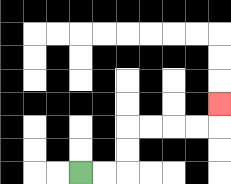{'start': '[3, 7]', 'end': '[9, 4]', 'path_directions': 'R,R,U,U,R,R,R,R,U', 'path_coordinates': '[[3, 7], [4, 7], [5, 7], [5, 6], [5, 5], [6, 5], [7, 5], [8, 5], [9, 5], [9, 4]]'}